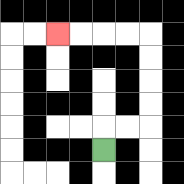{'start': '[4, 6]', 'end': '[2, 1]', 'path_directions': 'U,R,R,U,U,U,U,L,L,L,L', 'path_coordinates': '[[4, 6], [4, 5], [5, 5], [6, 5], [6, 4], [6, 3], [6, 2], [6, 1], [5, 1], [4, 1], [3, 1], [2, 1]]'}